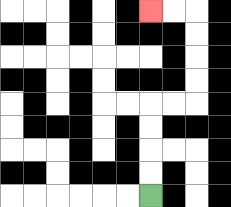{'start': '[6, 8]', 'end': '[6, 0]', 'path_directions': 'U,U,U,U,R,R,U,U,U,U,L,L', 'path_coordinates': '[[6, 8], [6, 7], [6, 6], [6, 5], [6, 4], [7, 4], [8, 4], [8, 3], [8, 2], [8, 1], [8, 0], [7, 0], [6, 0]]'}